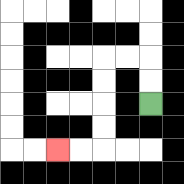{'start': '[6, 4]', 'end': '[2, 6]', 'path_directions': 'U,U,L,L,D,D,D,D,L,L', 'path_coordinates': '[[6, 4], [6, 3], [6, 2], [5, 2], [4, 2], [4, 3], [4, 4], [4, 5], [4, 6], [3, 6], [2, 6]]'}